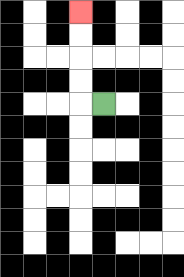{'start': '[4, 4]', 'end': '[3, 0]', 'path_directions': 'L,U,U,U,U', 'path_coordinates': '[[4, 4], [3, 4], [3, 3], [3, 2], [3, 1], [3, 0]]'}